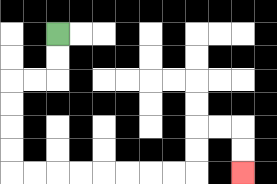{'start': '[2, 1]', 'end': '[10, 7]', 'path_directions': 'D,D,L,L,D,D,D,D,R,R,R,R,R,R,R,R,U,U,R,R,D,D', 'path_coordinates': '[[2, 1], [2, 2], [2, 3], [1, 3], [0, 3], [0, 4], [0, 5], [0, 6], [0, 7], [1, 7], [2, 7], [3, 7], [4, 7], [5, 7], [6, 7], [7, 7], [8, 7], [8, 6], [8, 5], [9, 5], [10, 5], [10, 6], [10, 7]]'}